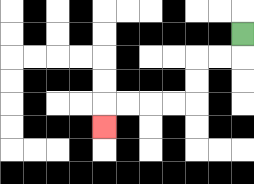{'start': '[10, 1]', 'end': '[4, 5]', 'path_directions': 'D,L,L,D,D,L,L,L,L,D', 'path_coordinates': '[[10, 1], [10, 2], [9, 2], [8, 2], [8, 3], [8, 4], [7, 4], [6, 4], [5, 4], [4, 4], [4, 5]]'}